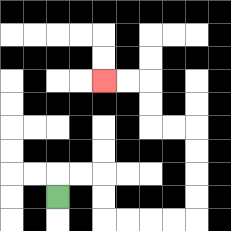{'start': '[2, 8]', 'end': '[4, 3]', 'path_directions': 'U,R,R,D,D,R,R,R,R,U,U,U,U,L,L,U,U,L,L', 'path_coordinates': '[[2, 8], [2, 7], [3, 7], [4, 7], [4, 8], [4, 9], [5, 9], [6, 9], [7, 9], [8, 9], [8, 8], [8, 7], [8, 6], [8, 5], [7, 5], [6, 5], [6, 4], [6, 3], [5, 3], [4, 3]]'}